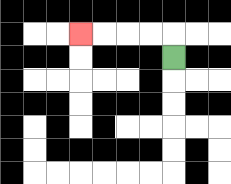{'start': '[7, 2]', 'end': '[3, 1]', 'path_directions': 'U,L,L,L,L', 'path_coordinates': '[[7, 2], [7, 1], [6, 1], [5, 1], [4, 1], [3, 1]]'}